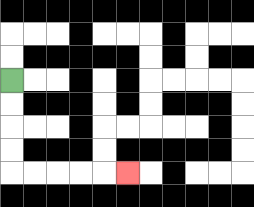{'start': '[0, 3]', 'end': '[5, 7]', 'path_directions': 'D,D,D,D,R,R,R,R,R', 'path_coordinates': '[[0, 3], [0, 4], [0, 5], [0, 6], [0, 7], [1, 7], [2, 7], [3, 7], [4, 7], [5, 7]]'}